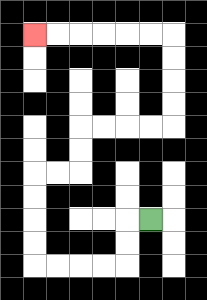{'start': '[6, 9]', 'end': '[1, 1]', 'path_directions': 'L,D,D,L,L,L,L,U,U,U,U,R,R,U,U,R,R,R,R,U,U,U,U,L,L,L,L,L,L', 'path_coordinates': '[[6, 9], [5, 9], [5, 10], [5, 11], [4, 11], [3, 11], [2, 11], [1, 11], [1, 10], [1, 9], [1, 8], [1, 7], [2, 7], [3, 7], [3, 6], [3, 5], [4, 5], [5, 5], [6, 5], [7, 5], [7, 4], [7, 3], [7, 2], [7, 1], [6, 1], [5, 1], [4, 1], [3, 1], [2, 1], [1, 1]]'}